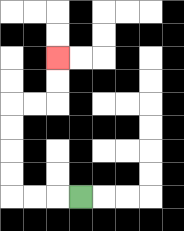{'start': '[3, 8]', 'end': '[2, 2]', 'path_directions': 'L,L,L,U,U,U,U,R,R,U,U', 'path_coordinates': '[[3, 8], [2, 8], [1, 8], [0, 8], [0, 7], [0, 6], [0, 5], [0, 4], [1, 4], [2, 4], [2, 3], [2, 2]]'}